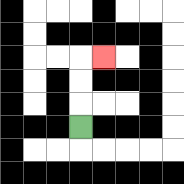{'start': '[3, 5]', 'end': '[4, 2]', 'path_directions': 'U,U,U,R', 'path_coordinates': '[[3, 5], [3, 4], [3, 3], [3, 2], [4, 2]]'}